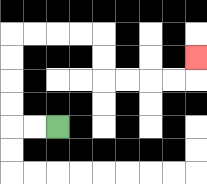{'start': '[2, 5]', 'end': '[8, 2]', 'path_directions': 'L,L,U,U,U,U,R,R,R,R,D,D,R,R,R,R,U', 'path_coordinates': '[[2, 5], [1, 5], [0, 5], [0, 4], [0, 3], [0, 2], [0, 1], [1, 1], [2, 1], [3, 1], [4, 1], [4, 2], [4, 3], [5, 3], [6, 3], [7, 3], [8, 3], [8, 2]]'}